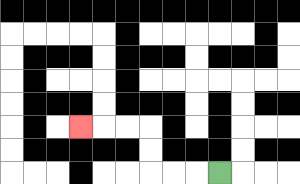{'start': '[9, 7]', 'end': '[3, 5]', 'path_directions': 'L,L,L,U,U,L,L,L', 'path_coordinates': '[[9, 7], [8, 7], [7, 7], [6, 7], [6, 6], [6, 5], [5, 5], [4, 5], [3, 5]]'}